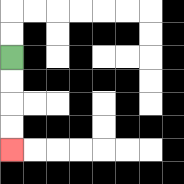{'start': '[0, 2]', 'end': '[0, 6]', 'path_directions': 'D,D,D,D', 'path_coordinates': '[[0, 2], [0, 3], [0, 4], [0, 5], [0, 6]]'}